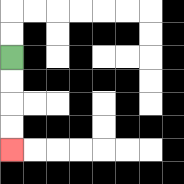{'start': '[0, 2]', 'end': '[0, 6]', 'path_directions': 'D,D,D,D', 'path_coordinates': '[[0, 2], [0, 3], [0, 4], [0, 5], [0, 6]]'}